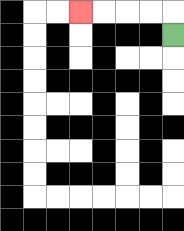{'start': '[7, 1]', 'end': '[3, 0]', 'path_directions': 'U,L,L,L,L', 'path_coordinates': '[[7, 1], [7, 0], [6, 0], [5, 0], [4, 0], [3, 0]]'}